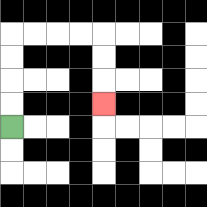{'start': '[0, 5]', 'end': '[4, 4]', 'path_directions': 'U,U,U,U,R,R,R,R,D,D,D', 'path_coordinates': '[[0, 5], [0, 4], [0, 3], [0, 2], [0, 1], [1, 1], [2, 1], [3, 1], [4, 1], [4, 2], [4, 3], [4, 4]]'}